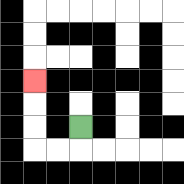{'start': '[3, 5]', 'end': '[1, 3]', 'path_directions': 'D,L,L,U,U,U', 'path_coordinates': '[[3, 5], [3, 6], [2, 6], [1, 6], [1, 5], [1, 4], [1, 3]]'}